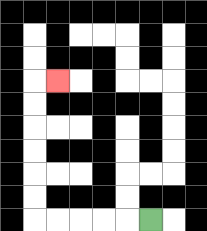{'start': '[6, 9]', 'end': '[2, 3]', 'path_directions': 'L,L,L,L,L,U,U,U,U,U,U,R', 'path_coordinates': '[[6, 9], [5, 9], [4, 9], [3, 9], [2, 9], [1, 9], [1, 8], [1, 7], [1, 6], [1, 5], [1, 4], [1, 3], [2, 3]]'}